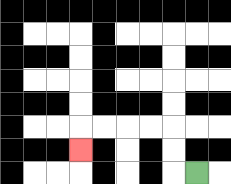{'start': '[8, 7]', 'end': '[3, 6]', 'path_directions': 'L,U,U,L,L,L,L,D', 'path_coordinates': '[[8, 7], [7, 7], [7, 6], [7, 5], [6, 5], [5, 5], [4, 5], [3, 5], [3, 6]]'}